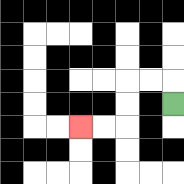{'start': '[7, 4]', 'end': '[3, 5]', 'path_directions': 'U,L,L,D,D,L,L', 'path_coordinates': '[[7, 4], [7, 3], [6, 3], [5, 3], [5, 4], [5, 5], [4, 5], [3, 5]]'}